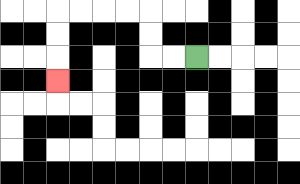{'start': '[8, 2]', 'end': '[2, 3]', 'path_directions': 'L,L,U,U,L,L,L,L,D,D,D', 'path_coordinates': '[[8, 2], [7, 2], [6, 2], [6, 1], [6, 0], [5, 0], [4, 0], [3, 0], [2, 0], [2, 1], [2, 2], [2, 3]]'}